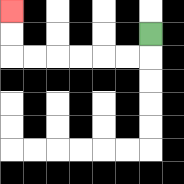{'start': '[6, 1]', 'end': '[0, 0]', 'path_directions': 'D,L,L,L,L,L,L,U,U', 'path_coordinates': '[[6, 1], [6, 2], [5, 2], [4, 2], [3, 2], [2, 2], [1, 2], [0, 2], [0, 1], [0, 0]]'}